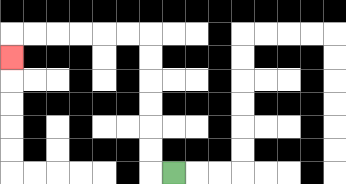{'start': '[7, 7]', 'end': '[0, 2]', 'path_directions': 'L,U,U,U,U,U,U,L,L,L,L,L,L,D', 'path_coordinates': '[[7, 7], [6, 7], [6, 6], [6, 5], [6, 4], [6, 3], [6, 2], [6, 1], [5, 1], [4, 1], [3, 1], [2, 1], [1, 1], [0, 1], [0, 2]]'}